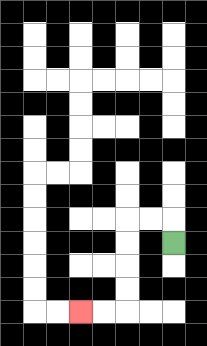{'start': '[7, 10]', 'end': '[3, 13]', 'path_directions': 'U,L,L,D,D,D,D,L,L', 'path_coordinates': '[[7, 10], [7, 9], [6, 9], [5, 9], [5, 10], [5, 11], [5, 12], [5, 13], [4, 13], [3, 13]]'}